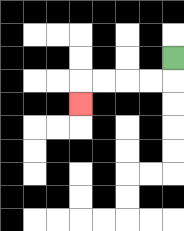{'start': '[7, 2]', 'end': '[3, 4]', 'path_directions': 'D,L,L,L,L,D', 'path_coordinates': '[[7, 2], [7, 3], [6, 3], [5, 3], [4, 3], [3, 3], [3, 4]]'}